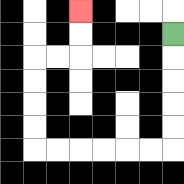{'start': '[7, 1]', 'end': '[3, 0]', 'path_directions': 'D,D,D,D,D,L,L,L,L,L,L,U,U,U,U,R,R,U,U', 'path_coordinates': '[[7, 1], [7, 2], [7, 3], [7, 4], [7, 5], [7, 6], [6, 6], [5, 6], [4, 6], [3, 6], [2, 6], [1, 6], [1, 5], [1, 4], [1, 3], [1, 2], [2, 2], [3, 2], [3, 1], [3, 0]]'}